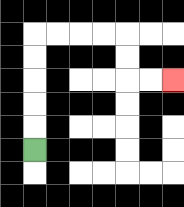{'start': '[1, 6]', 'end': '[7, 3]', 'path_directions': 'U,U,U,U,U,R,R,R,R,D,D,R,R', 'path_coordinates': '[[1, 6], [1, 5], [1, 4], [1, 3], [1, 2], [1, 1], [2, 1], [3, 1], [4, 1], [5, 1], [5, 2], [5, 3], [6, 3], [7, 3]]'}